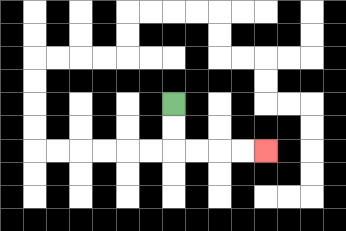{'start': '[7, 4]', 'end': '[11, 6]', 'path_directions': 'D,D,R,R,R,R', 'path_coordinates': '[[7, 4], [7, 5], [7, 6], [8, 6], [9, 6], [10, 6], [11, 6]]'}